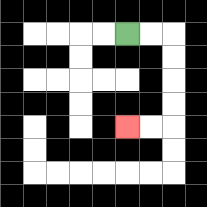{'start': '[5, 1]', 'end': '[5, 5]', 'path_directions': 'R,R,D,D,D,D,L,L', 'path_coordinates': '[[5, 1], [6, 1], [7, 1], [7, 2], [7, 3], [7, 4], [7, 5], [6, 5], [5, 5]]'}